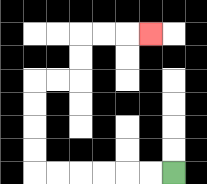{'start': '[7, 7]', 'end': '[6, 1]', 'path_directions': 'L,L,L,L,L,L,U,U,U,U,R,R,U,U,R,R,R', 'path_coordinates': '[[7, 7], [6, 7], [5, 7], [4, 7], [3, 7], [2, 7], [1, 7], [1, 6], [1, 5], [1, 4], [1, 3], [2, 3], [3, 3], [3, 2], [3, 1], [4, 1], [5, 1], [6, 1]]'}